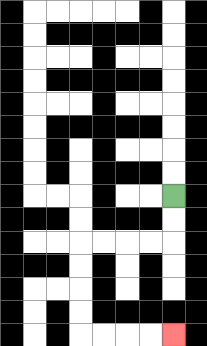{'start': '[7, 8]', 'end': '[7, 14]', 'path_directions': 'D,D,L,L,L,L,D,D,D,D,R,R,R,R', 'path_coordinates': '[[7, 8], [7, 9], [7, 10], [6, 10], [5, 10], [4, 10], [3, 10], [3, 11], [3, 12], [3, 13], [3, 14], [4, 14], [5, 14], [6, 14], [7, 14]]'}